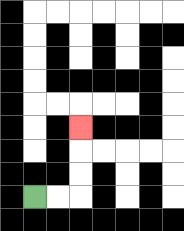{'start': '[1, 8]', 'end': '[3, 5]', 'path_directions': 'R,R,U,U,U', 'path_coordinates': '[[1, 8], [2, 8], [3, 8], [3, 7], [3, 6], [3, 5]]'}